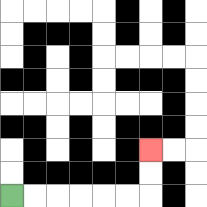{'start': '[0, 8]', 'end': '[6, 6]', 'path_directions': 'R,R,R,R,R,R,U,U', 'path_coordinates': '[[0, 8], [1, 8], [2, 8], [3, 8], [4, 8], [5, 8], [6, 8], [6, 7], [6, 6]]'}